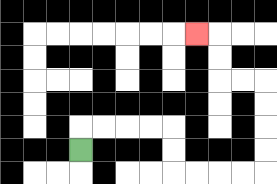{'start': '[3, 6]', 'end': '[8, 1]', 'path_directions': 'U,R,R,R,R,D,D,R,R,R,R,U,U,U,U,L,L,U,U,L', 'path_coordinates': '[[3, 6], [3, 5], [4, 5], [5, 5], [6, 5], [7, 5], [7, 6], [7, 7], [8, 7], [9, 7], [10, 7], [11, 7], [11, 6], [11, 5], [11, 4], [11, 3], [10, 3], [9, 3], [9, 2], [9, 1], [8, 1]]'}